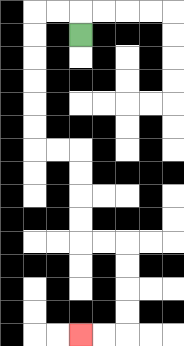{'start': '[3, 1]', 'end': '[3, 14]', 'path_directions': 'U,L,L,D,D,D,D,D,D,R,R,D,D,D,D,R,R,D,D,D,D,L,L', 'path_coordinates': '[[3, 1], [3, 0], [2, 0], [1, 0], [1, 1], [1, 2], [1, 3], [1, 4], [1, 5], [1, 6], [2, 6], [3, 6], [3, 7], [3, 8], [3, 9], [3, 10], [4, 10], [5, 10], [5, 11], [5, 12], [5, 13], [5, 14], [4, 14], [3, 14]]'}